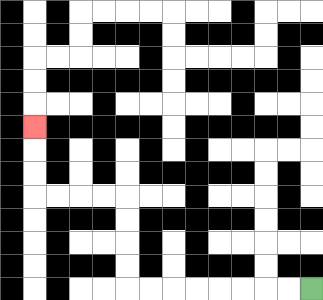{'start': '[13, 12]', 'end': '[1, 5]', 'path_directions': 'L,L,L,L,L,L,L,L,U,U,U,U,L,L,L,L,U,U,U', 'path_coordinates': '[[13, 12], [12, 12], [11, 12], [10, 12], [9, 12], [8, 12], [7, 12], [6, 12], [5, 12], [5, 11], [5, 10], [5, 9], [5, 8], [4, 8], [3, 8], [2, 8], [1, 8], [1, 7], [1, 6], [1, 5]]'}